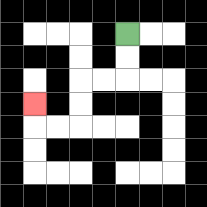{'start': '[5, 1]', 'end': '[1, 4]', 'path_directions': 'D,D,L,L,D,D,L,L,U', 'path_coordinates': '[[5, 1], [5, 2], [5, 3], [4, 3], [3, 3], [3, 4], [3, 5], [2, 5], [1, 5], [1, 4]]'}